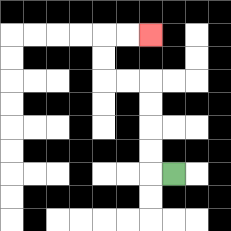{'start': '[7, 7]', 'end': '[6, 1]', 'path_directions': 'L,U,U,U,U,L,L,U,U,R,R', 'path_coordinates': '[[7, 7], [6, 7], [6, 6], [6, 5], [6, 4], [6, 3], [5, 3], [4, 3], [4, 2], [4, 1], [5, 1], [6, 1]]'}